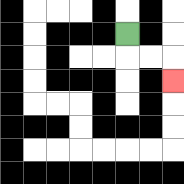{'start': '[5, 1]', 'end': '[7, 3]', 'path_directions': 'D,R,R,D', 'path_coordinates': '[[5, 1], [5, 2], [6, 2], [7, 2], [7, 3]]'}